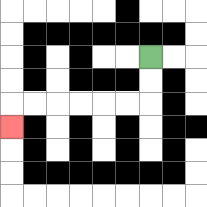{'start': '[6, 2]', 'end': '[0, 5]', 'path_directions': 'D,D,L,L,L,L,L,L,D', 'path_coordinates': '[[6, 2], [6, 3], [6, 4], [5, 4], [4, 4], [3, 4], [2, 4], [1, 4], [0, 4], [0, 5]]'}